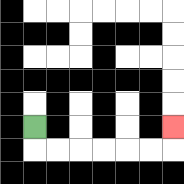{'start': '[1, 5]', 'end': '[7, 5]', 'path_directions': 'D,R,R,R,R,R,R,U', 'path_coordinates': '[[1, 5], [1, 6], [2, 6], [3, 6], [4, 6], [5, 6], [6, 6], [7, 6], [7, 5]]'}